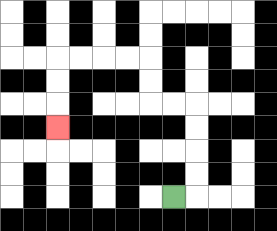{'start': '[7, 8]', 'end': '[2, 5]', 'path_directions': 'R,U,U,U,U,L,L,U,U,L,L,L,L,D,D,D', 'path_coordinates': '[[7, 8], [8, 8], [8, 7], [8, 6], [8, 5], [8, 4], [7, 4], [6, 4], [6, 3], [6, 2], [5, 2], [4, 2], [3, 2], [2, 2], [2, 3], [2, 4], [2, 5]]'}